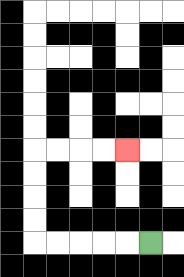{'start': '[6, 10]', 'end': '[5, 6]', 'path_directions': 'L,L,L,L,L,U,U,U,U,R,R,R,R', 'path_coordinates': '[[6, 10], [5, 10], [4, 10], [3, 10], [2, 10], [1, 10], [1, 9], [1, 8], [1, 7], [1, 6], [2, 6], [3, 6], [4, 6], [5, 6]]'}